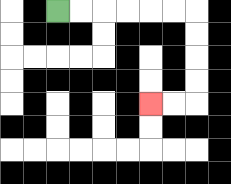{'start': '[2, 0]', 'end': '[6, 4]', 'path_directions': 'R,R,R,R,R,R,D,D,D,D,L,L', 'path_coordinates': '[[2, 0], [3, 0], [4, 0], [5, 0], [6, 0], [7, 0], [8, 0], [8, 1], [8, 2], [8, 3], [8, 4], [7, 4], [6, 4]]'}